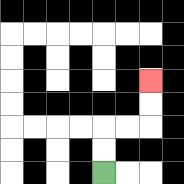{'start': '[4, 7]', 'end': '[6, 3]', 'path_directions': 'U,U,R,R,U,U', 'path_coordinates': '[[4, 7], [4, 6], [4, 5], [5, 5], [6, 5], [6, 4], [6, 3]]'}